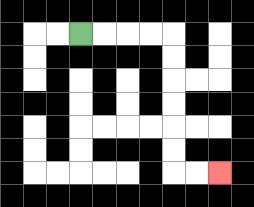{'start': '[3, 1]', 'end': '[9, 7]', 'path_directions': 'R,R,R,R,D,D,D,D,D,D,R,R', 'path_coordinates': '[[3, 1], [4, 1], [5, 1], [6, 1], [7, 1], [7, 2], [7, 3], [7, 4], [7, 5], [7, 6], [7, 7], [8, 7], [9, 7]]'}